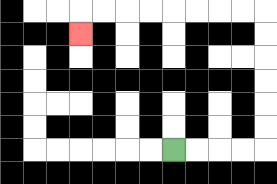{'start': '[7, 6]', 'end': '[3, 1]', 'path_directions': 'R,R,R,R,U,U,U,U,U,U,L,L,L,L,L,L,L,L,D', 'path_coordinates': '[[7, 6], [8, 6], [9, 6], [10, 6], [11, 6], [11, 5], [11, 4], [11, 3], [11, 2], [11, 1], [11, 0], [10, 0], [9, 0], [8, 0], [7, 0], [6, 0], [5, 0], [4, 0], [3, 0], [3, 1]]'}